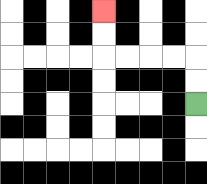{'start': '[8, 4]', 'end': '[4, 0]', 'path_directions': 'U,U,L,L,L,L,U,U', 'path_coordinates': '[[8, 4], [8, 3], [8, 2], [7, 2], [6, 2], [5, 2], [4, 2], [4, 1], [4, 0]]'}